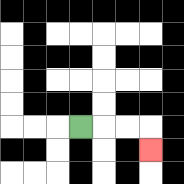{'start': '[3, 5]', 'end': '[6, 6]', 'path_directions': 'R,R,R,D', 'path_coordinates': '[[3, 5], [4, 5], [5, 5], [6, 5], [6, 6]]'}